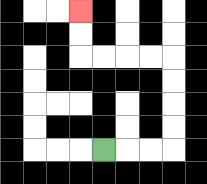{'start': '[4, 6]', 'end': '[3, 0]', 'path_directions': 'R,R,R,U,U,U,U,L,L,L,L,U,U', 'path_coordinates': '[[4, 6], [5, 6], [6, 6], [7, 6], [7, 5], [7, 4], [7, 3], [7, 2], [6, 2], [5, 2], [4, 2], [3, 2], [3, 1], [3, 0]]'}